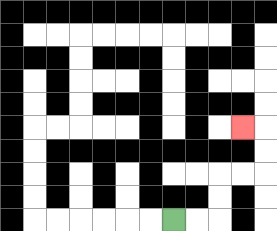{'start': '[7, 9]', 'end': '[10, 5]', 'path_directions': 'R,R,U,U,R,R,U,U,L', 'path_coordinates': '[[7, 9], [8, 9], [9, 9], [9, 8], [9, 7], [10, 7], [11, 7], [11, 6], [11, 5], [10, 5]]'}